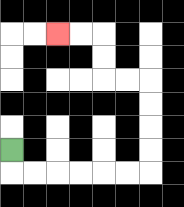{'start': '[0, 6]', 'end': '[2, 1]', 'path_directions': 'D,R,R,R,R,R,R,U,U,U,U,L,L,U,U,L,L', 'path_coordinates': '[[0, 6], [0, 7], [1, 7], [2, 7], [3, 7], [4, 7], [5, 7], [6, 7], [6, 6], [6, 5], [6, 4], [6, 3], [5, 3], [4, 3], [4, 2], [4, 1], [3, 1], [2, 1]]'}